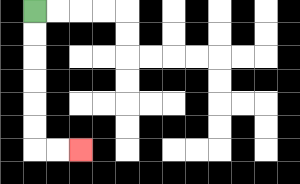{'start': '[1, 0]', 'end': '[3, 6]', 'path_directions': 'D,D,D,D,D,D,R,R', 'path_coordinates': '[[1, 0], [1, 1], [1, 2], [1, 3], [1, 4], [1, 5], [1, 6], [2, 6], [3, 6]]'}